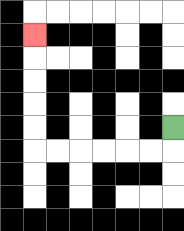{'start': '[7, 5]', 'end': '[1, 1]', 'path_directions': 'D,L,L,L,L,L,L,U,U,U,U,U', 'path_coordinates': '[[7, 5], [7, 6], [6, 6], [5, 6], [4, 6], [3, 6], [2, 6], [1, 6], [1, 5], [1, 4], [1, 3], [1, 2], [1, 1]]'}